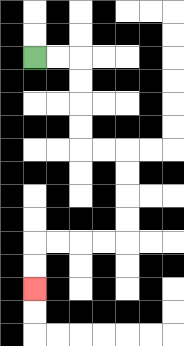{'start': '[1, 2]', 'end': '[1, 12]', 'path_directions': 'R,R,D,D,D,D,R,R,D,D,D,D,L,L,L,L,D,D', 'path_coordinates': '[[1, 2], [2, 2], [3, 2], [3, 3], [3, 4], [3, 5], [3, 6], [4, 6], [5, 6], [5, 7], [5, 8], [5, 9], [5, 10], [4, 10], [3, 10], [2, 10], [1, 10], [1, 11], [1, 12]]'}